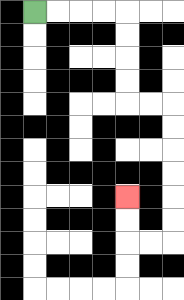{'start': '[1, 0]', 'end': '[5, 8]', 'path_directions': 'R,R,R,R,D,D,D,D,R,R,D,D,D,D,D,D,L,L,U,U', 'path_coordinates': '[[1, 0], [2, 0], [3, 0], [4, 0], [5, 0], [5, 1], [5, 2], [5, 3], [5, 4], [6, 4], [7, 4], [7, 5], [7, 6], [7, 7], [7, 8], [7, 9], [7, 10], [6, 10], [5, 10], [5, 9], [5, 8]]'}